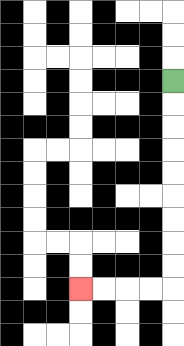{'start': '[7, 3]', 'end': '[3, 12]', 'path_directions': 'D,D,D,D,D,D,D,D,D,L,L,L,L', 'path_coordinates': '[[7, 3], [7, 4], [7, 5], [7, 6], [7, 7], [7, 8], [7, 9], [7, 10], [7, 11], [7, 12], [6, 12], [5, 12], [4, 12], [3, 12]]'}